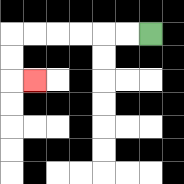{'start': '[6, 1]', 'end': '[1, 3]', 'path_directions': 'L,L,L,L,L,L,D,D,R', 'path_coordinates': '[[6, 1], [5, 1], [4, 1], [3, 1], [2, 1], [1, 1], [0, 1], [0, 2], [0, 3], [1, 3]]'}